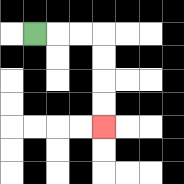{'start': '[1, 1]', 'end': '[4, 5]', 'path_directions': 'R,R,R,D,D,D,D', 'path_coordinates': '[[1, 1], [2, 1], [3, 1], [4, 1], [4, 2], [4, 3], [4, 4], [4, 5]]'}